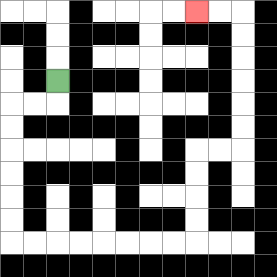{'start': '[2, 3]', 'end': '[8, 0]', 'path_directions': 'D,L,L,D,D,D,D,D,D,R,R,R,R,R,R,R,R,U,U,U,U,R,R,U,U,U,U,U,U,L,L', 'path_coordinates': '[[2, 3], [2, 4], [1, 4], [0, 4], [0, 5], [0, 6], [0, 7], [0, 8], [0, 9], [0, 10], [1, 10], [2, 10], [3, 10], [4, 10], [5, 10], [6, 10], [7, 10], [8, 10], [8, 9], [8, 8], [8, 7], [8, 6], [9, 6], [10, 6], [10, 5], [10, 4], [10, 3], [10, 2], [10, 1], [10, 0], [9, 0], [8, 0]]'}